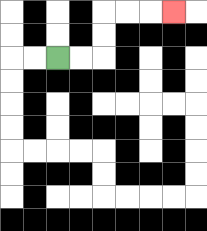{'start': '[2, 2]', 'end': '[7, 0]', 'path_directions': 'R,R,U,U,R,R,R', 'path_coordinates': '[[2, 2], [3, 2], [4, 2], [4, 1], [4, 0], [5, 0], [6, 0], [7, 0]]'}